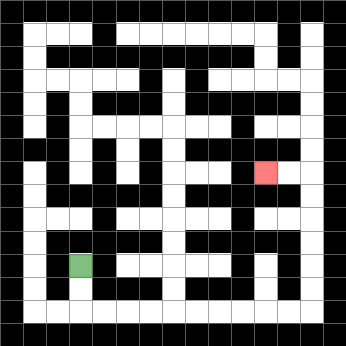{'start': '[3, 11]', 'end': '[11, 7]', 'path_directions': 'D,D,R,R,R,R,R,R,R,R,R,R,U,U,U,U,U,U,L,L', 'path_coordinates': '[[3, 11], [3, 12], [3, 13], [4, 13], [5, 13], [6, 13], [7, 13], [8, 13], [9, 13], [10, 13], [11, 13], [12, 13], [13, 13], [13, 12], [13, 11], [13, 10], [13, 9], [13, 8], [13, 7], [12, 7], [11, 7]]'}